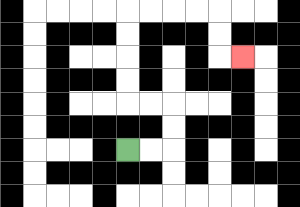{'start': '[5, 6]', 'end': '[10, 2]', 'path_directions': 'R,R,U,U,L,L,U,U,U,U,R,R,R,R,D,D,R', 'path_coordinates': '[[5, 6], [6, 6], [7, 6], [7, 5], [7, 4], [6, 4], [5, 4], [5, 3], [5, 2], [5, 1], [5, 0], [6, 0], [7, 0], [8, 0], [9, 0], [9, 1], [9, 2], [10, 2]]'}